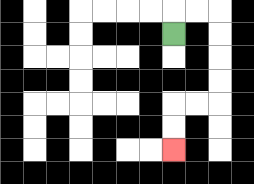{'start': '[7, 1]', 'end': '[7, 6]', 'path_directions': 'U,R,R,D,D,D,D,L,L,D,D', 'path_coordinates': '[[7, 1], [7, 0], [8, 0], [9, 0], [9, 1], [9, 2], [9, 3], [9, 4], [8, 4], [7, 4], [7, 5], [7, 6]]'}